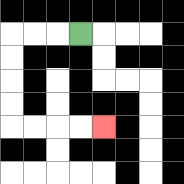{'start': '[3, 1]', 'end': '[4, 5]', 'path_directions': 'L,L,L,D,D,D,D,R,R,R,R', 'path_coordinates': '[[3, 1], [2, 1], [1, 1], [0, 1], [0, 2], [0, 3], [0, 4], [0, 5], [1, 5], [2, 5], [3, 5], [4, 5]]'}